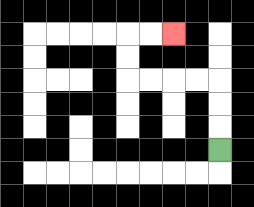{'start': '[9, 6]', 'end': '[7, 1]', 'path_directions': 'U,U,U,L,L,L,L,U,U,R,R', 'path_coordinates': '[[9, 6], [9, 5], [9, 4], [9, 3], [8, 3], [7, 3], [6, 3], [5, 3], [5, 2], [5, 1], [6, 1], [7, 1]]'}